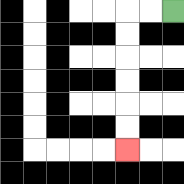{'start': '[7, 0]', 'end': '[5, 6]', 'path_directions': 'L,L,D,D,D,D,D,D', 'path_coordinates': '[[7, 0], [6, 0], [5, 0], [5, 1], [5, 2], [5, 3], [5, 4], [5, 5], [5, 6]]'}